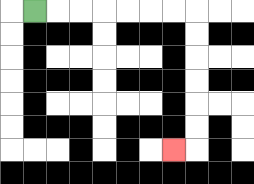{'start': '[1, 0]', 'end': '[7, 6]', 'path_directions': 'R,R,R,R,R,R,R,D,D,D,D,D,D,L', 'path_coordinates': '[[1, 0], [2, 0], [3, 0], [4, 0], [5, 0], [6, 0], [7, 0], [8, 0], [8, 1], [8, 2], [8, 3], [8, 4], [8, 5], [8, 6], [7, 6]]'}